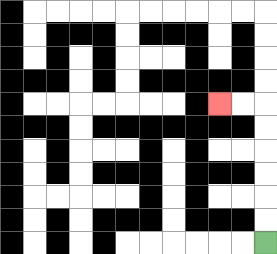{'start': '[11, 10]', 'end': '[9, 4]', 'path_directions': 'U,U,U,U,U,U,L,L', 'path_coordinates': '[[11, 10], [11, 9], [11, 8], [11, 7], [11, 6], [11, 5], [11, 4], [10, 4], [9, 4]]'}